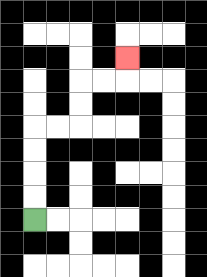{'start': '[1, 9]', 'end': '[5, 2]', 'path_directions': 'U,U,U,U,R,R,U,U,R,R,U', 'path_coordinates': '[[1, 9], [1, 8], [1, 7], [1, 6], [1, 5], [2, 5], [3, 5], [3, 4], [3, 3], [4, 3], [5, 3], [5, 2]]'}